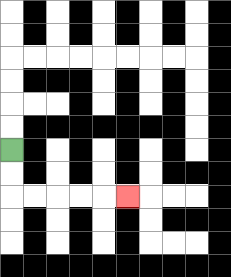{'start': '[0, 6]', 'end': '[5, 8]', 'path_directions': 'D,D,R,R,R,R,R', 'path_coordinates': '[[0, 6], [0, 7], [0, 8], [1, 8], [2, 8], [3, 8], [4, 8], [5, 8]]'}